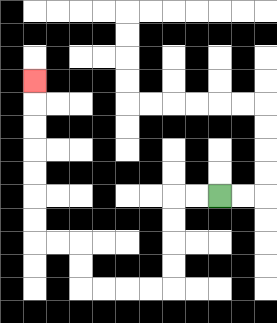{'start': '[9, 8]', 'end': '[1, 3]', 'path_directions': 'L,L,D,D,D,D,L,L,L,L,U,U,L,L,U,U,U,U,U,U,U', 'path_coordinates': '[[9, 8], [8, 8], [7, 8], [7, 9], [7, 10], [7, 11], [7, 12], [6, 12], [5, 12], [4, 12], [3, 12], [3, 11], [3, 10], [2, 10], [1, 10], [1, 9], [1, 8], [1, 7], [1, 6], [1, 5], [1, 4], [1, 3]]'}